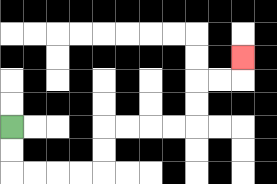{'start': '[0, 5]', 'end': '[10, 2]', 'path_directions': 'D,D,R,R,R,R,U,U,R,R,R,R,U,U,R,R,U', 'path_coordinates': '[[0, 5], [0, 6], [0, 7], [1, 7], [2, 7], [3, 7], [4, 7], [4, 6], [4, 5], [5, 5], [6, 5], [7, 5], [8, 5], [8, 4], [8, 3], [9, 3], [10, 3], [10, 2]]'}